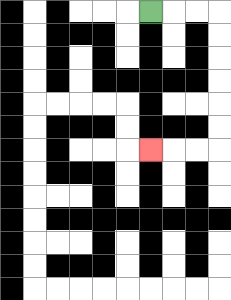{'start': '[6, 0]', 'end': '[6, 6]', 'path_directions': 'R,R,R,D,D,D,D,D,D,L,L,L', 'path_coordinates': '[[6, 0], [7, 0], [8, 0], [9, 0], [9, 1], [9, 2], [9, 3], [9, 4], [9, 5], [9, 6], [8, 6], [7, 6], [6, 6]]'}